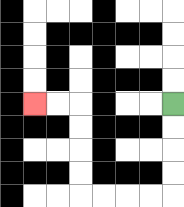{'start': '[7, 4]', 'end': '[1, 4]', 'path_directions': 'D,D,D,D,L,L,L,L,U,U,U,U,L,L', 'path_coordinates': '[[7, 4], [7, 5], [7, 6], [7, 7], [7, 8], [6, 8], [5, 8], [4, 8], [3, 8], [3, 7], [3, 6], [3, 5], [3, 4], [2, 4], [1, 4]]'}